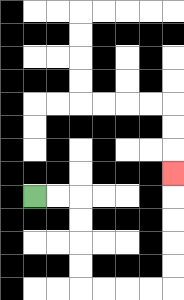{'start': '[1, 8]', 'end': '[7, 7]', 'path_directions': 'R,R,D,D,D,D,R,R,R,R,U,U,U,U,U', 'path_coordinates': '[[1, 8], [2, 8], [3, 8], [3, 9], [3, 10], [3, 11], [3, 12], [4, 12], [5, 12], [6, 12], [7, 12], [7, 11], [7, 10], [7, 9], [7, 8], [7, 7]]'}